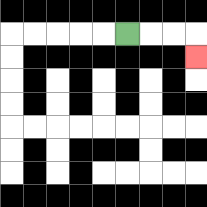{'start': '[5, 1]', 'end': '[8, 2]', 'path_directions': 'R,R,R,D', 'path_coordinates': '[[5, 1], [6, 1], [7, 1], [8, 1], [8, 2]]'}